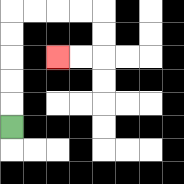{'start': '[0, 5]', 'end': '[2, 2]', 'path_directions': 'U,U,U,U,U,R,R,R,R,D,D,L,L', 'path_coordinates': '[[0, 5], [0, 4], [0, 3], [0, 2], [0, 1], [0, 0], [1, 0], [2, 0], [3, 0], [4, 0], [4, 1], [4, 2], [3, 2], [2, 2]]'}